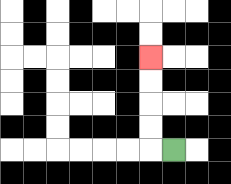{'start': '[7, 6]', 'end': '[6, 2]', 'path_directions': 'L,U,U,U,U', 'path_coordinates': '[[7, 6], [6, 6], [6, 5], [6, 4], [6, 3], [6, 2]]'}